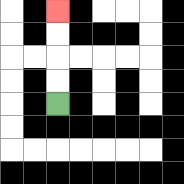{'start': '[2, 4]', 'end': '[2, 0]', 'path_directions': 'U,U,U,U', 'path_coordinates': '[[2, 4], [2, 3], [2, 2], [2, 1], [2, 0]]'}